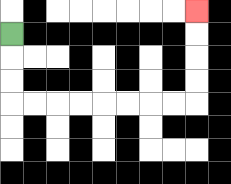{'start': '[0, 1]', 'end': '[8, 0]', 'path_directions': 'D,D,D,R,R,R,R,R,R,R,R,U,U,U,U', 'path_coordinates': '[[0, 1], [0, 2], [0, 3], [0, 4], [1, 4], [2, 4], [3, 4], [4, 4], [5, 4], [6, 4], [7, 4], [8, 4], [8, 3], [8, 2], [8, 1], [8, 0]]'}